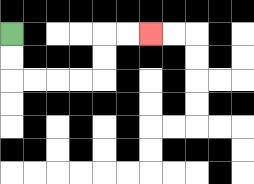{'start': '[0, 1]', 'end': '[6, 1]', 'path_directions': 'D,D,R,R,R,R,U,U,R,R', 'path_coordinates': '[[0, 1], [0, 2], [0, 3], [1, 3], [2, 3], [3, 3], [4, 3], [4, 2], [4, 1], [5, 1], [6, 1]]'}